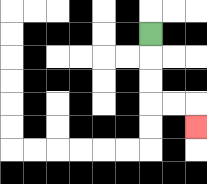{'start': '[6, 1]', 'end': '[8, 5]', 'path_directions': 'D,D,D,R,R,D', 'path_coordinates': '[[6, 1], [6, 2], [6, 3], [6, 4], [7, 4], [8, 4], [8, 5]]'}